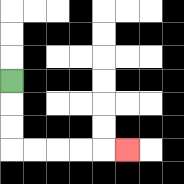{'start': '[0, 3]', 'end': '[5, 6]', 'path_directions': 'D,D,D,R,R,R,R,R', 'path_coordinates': '[[0, 3], [0, 4], [0, 5], [0, 6], [1, 6], [2, 6], [3, 6], [4, 6], [5, 6]]'}